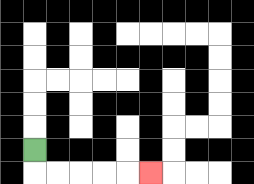{'start': '[1, 6]', 'end': '[6, 7]', 'path_directions': 'D,R,R,R,R,R', 'path_coordinates': '[[1, 6], [1, 7], [2, 7], [3, 7], [4, 7], [5, 7], [6, 7]]'}